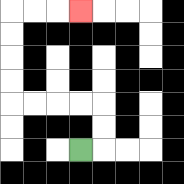{'start': '[3, 6]', 'end': '[3, 0]', 'path_directions': 'R,U,U,L,L,L,L,U,U,U,U,R,R,R', 'path_coordinates': '[[3, 6], [4, 6], [4, 5], [4, 4], [3, 4], [2, 4], [1, 4], [0, 4], [0, 3], [0, 2], [0, 1], [0, 0], [1, 0], [2, 0], [3, 0]]'}